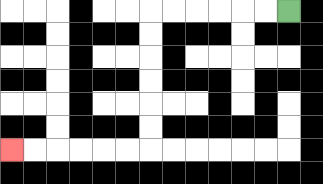{'start': '[12, 0]', 'end': '[0, 6]', 'path_directions': 'L,L,L,L,L,L,D,D,D,D,D,D,L,L,L,L,L,L', 'path_coordinates': '[[12, 0], [11, 0], [10, 0], [9, 0], [8, 0], [7, 0], [6, 0], [6, 1], [6, 2], [6, 3], [6, 4], [6, 5], [6, 6], [5, 6], [4, 6], [3, 6], [2, 6], [1, 6], [0, 6]]'}